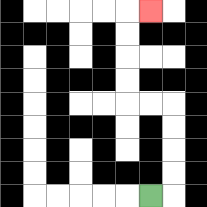{'start': '[6, 8]', 'end': '[6, 0]', 'path_directions': 'R,U,U,U,U,L,L,U,U,U,U,R', 'path_coordinates': '[[6, 8], [7, 8], [7, 7], [7, 6], [7, 5], [7, 4], [6, 4], [5, 4], [5, 3], [5, 2], [5, 1], [5, 0], [6, 0]]'}